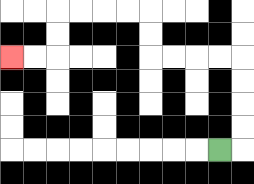{'start': '[9, 6]', 'end': '[0, 2]', 'path_directions': 'R,U,U,U,U,L,L,L,L,U,U,L,L,L,L,D,D,L,L', 'path_coordinates': '[[9, 6], [10, 6], [10, 5], [10, 4], [10, 3], [10, 2], [9, 2], [8, 2], [7, 2], [6, 2], [6, 1], [6, 0], [5, 0], [4, 0], [3, 0], [2, 0], [2, 1], [2, 2], [1, 2], [0, 2]]'}